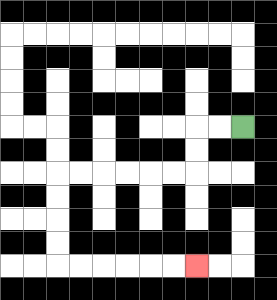{'start': '[10, 5]', 'end': '[8, 11]', 'path_directions': 'L,L,D,D,L,L,L,L,L,L,D,D,D,D,R,R,R,R,R,R', 'path_coordinates': '[[10, 5], [9, 5], [8, 5], [8, 6], [8, 7], [7, 7], [6, 7], [5, 7], [4, 7], [3, 7], [2, 7], [2, 8], [2, 9], [2, 10], [2, 11], [3, 11], [4, 11], [5, 11], [6, 11], [7, 11], [8, 11]]'}